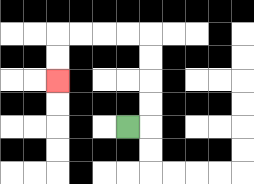{'start': '[5, 5]', 'end': '[2, 3]', 'path_directions': 'R,U,U,U,U,L,L,L,L,D,D', 'path_coordinates': '[[5, 5], [6, 5], [6, 4], [6, 3], [6, 2], [6, 1], [5, 1], [4, 1], [3, 1], [2, 1], [2, 2], [2, 3]]'}